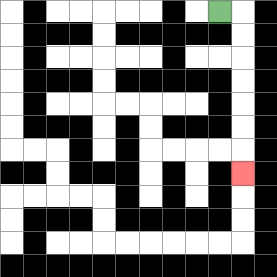{'start': '[9, 0]', 'end': '[10, 7]', 'path_directions': 'R,D,D,D,D,D,D,D', 'path_coordinates': '[[9, 0], [10, 0], [10, 1], [10, 2], [10, 3], [10, 4], [10, 5], [10, 6], [10, 7]]'}